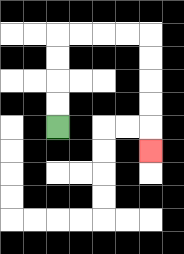{'start': '[2, 5]', 'end': '[6, 6]', 'path_directions': 'U,U,U,U,R,R,R,R,D,D,D,D,D', 'path_coordinates': '[[2, 5], [2, 4], [2, 3], [2, 2], [2, 1], [3, 1], [4, 1], [5, 1], [6, 1], [6, 2], [6, 3], [6, 4], [6, 5], [6, 6]]'}